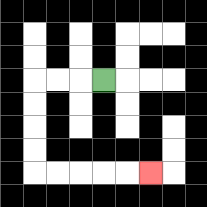{'start': '[4, 3]', 'end': '[6, 7]', 'path_directions': 'L,L,L,D,D,D,D,R,R,R,R,R', 'path_coordinates': '[[4, 3], [3, 3], [2, 3], [1, 3], [1, 4], [1, 5], [1, 6], [1, 7], [2, 7], [3, 7], [4, 7], [5, 7], [6, 7]]'}